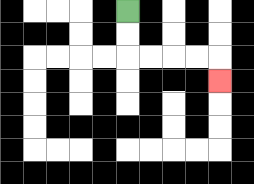{'start': '[5, 0]', 'end': '[9, 3]', 'path_directions': 'D,D,R,R,R,R,D', 'path_coordinates': '[[5, 0], [5, 1], [5, 2], [6, 2], [7, 2], [8, 2], [9, 2], [9, 3]]'}